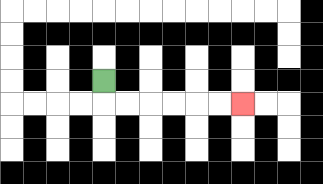{'start': '[4, 3]', 'end': '[10, 4]', 'path_directions': 'D,R,R,R,R,R,R', 'path_coordinates': '[[4, 3], [4, 4], [5, 4], [6, 4], [7, 4], [8, 4], [9, 4], [10, 4]]'}